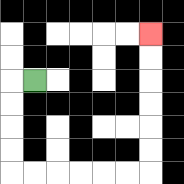{'start': '[1, 3]', 'end': '[6, 1]', 'path_directions': 'L,D,D,D,D,R,R,R,R,R,R,U,U,U,U,U,U', 'path_coordinates': '[[1, 3], [0, 3], [0, 4], [0, 5], [0, 6], [0, 7], [1, 7], [2, 7], [3, 7], [4, 7], [5, 7], [6, 7], [6, 6], [6, 5], [6, 4], [6, 3], [6, 2], [6, 1]]'}